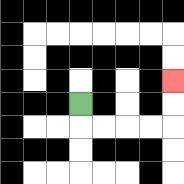{'start': '[3, 4]', 'end': '[7, 3]', 'path_directions': 'D,R,R,R,R,U,U', 'path_coordinates': '[[3, 4], [3, 5], [4, 5], [5, 5], [6, 5], [7, 5], [7, 4], [7, 3]]'}